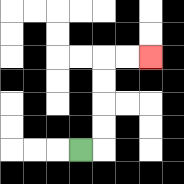{'start': '[3, 6]', 'end': '[6, 2]', 'path_directions': 'R,U,U,U,U,R,R', 'path_coordinates': '[[3, 6], [4, 6], [4, 5], [4, 4], [4, 3], [4, 2], [5, 2], [6, 2]]'}